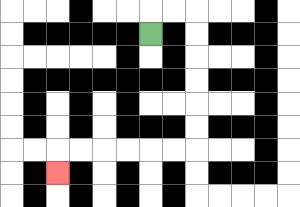{'start': '[6, 1]', 'end': '[2, 7]', 'path_directions': 'U,R,R,D,D,D,D,D,D,L,L,L,L,L,L,D', 'path_coordinates': '[[6, 1], [6, 0], [7, 0], [8, 0], [8, 1], [8, 2], [8, 3], [8, 4], [8, 5], [8, 6], [7, 6], [6, 6], [5, 6], [4, 6], [3, 6], [2, 6], [2, 7]]'}